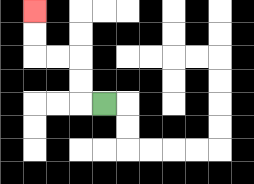{'start': '[4, 4]', 'end': '[1, 0]', 'path_directions': 'L,U,U,L,L,U,U', 'path_coordinates': '[[4, 4], [3, 4], [3, 3], [3, 2], [2, 2], [1, 2], [1, 1], [1, 0]]'}